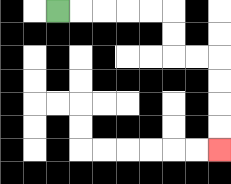{'start': '[2, 0]', 'end': '[9, 6]', 'path_directions': 'R,R,R,R,R,D,D,R,R,D,D,D,D', 'path_coordinates': '[[2, 0], [3, 0], [4, 0], [5, 0], [6, 0], [7, 0], [7, 1], [7, 2], [8, 2], [9, 2], [9, 3], [9, 4], [9, 5], [9, 6]]'}